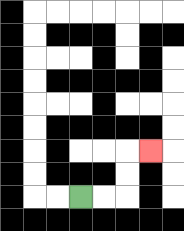{'start': '[3, 8]', 'end': '[6, 6]', 'path_directions': 'R,R,U,U,R', 'path_coordinates': '[[3, 8], [4, 8], [5, 8], [5, 7], [5, 6], [6, 6]]'}